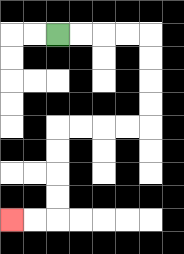{'start': '[2, 1]', 'end': '[0, 9]', 'path_directions': 'R,R,R,R,D,D,D,D,L,L,L,L,D,D,D,D,L,L', 'path_coordinates': '[[2, 1], [3, 1], [4, 1], [5, 1], [6, 1], [6, 2], [6, 3], [6, 4], [6, 5], [5, 5], [4, 5], [3, 5], [2, 5], [2, 6], [2, 7], [2, 8], [2, 9], [1, 9], [0, 9]]'}